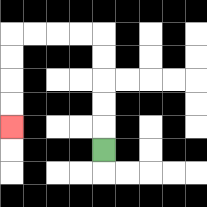{'start': '[4, 6]', 'end': '[0, 5]', 'path_directions': 'U,U,U,U,U,L,L,L,L,D,D,D,D', 'path_coordinates': '[[4, 6], [4, 5], [4, 4], [4, 3], [4, 2], [4, 1], [3, 1], [2, 1], [1, 1], [0, 1], [0, 2], [0, 3], [0, 4], [0, 5]]'}